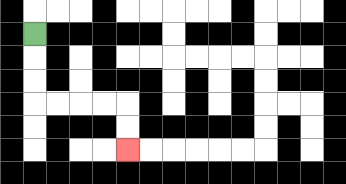{'start': '[1, 1]', 'end': '[5, 6]', 'path_directions': 'D,D,D,R,R,R,R,D,D', 'path_coordinates': '[[1, 1], [1, 2], [1, 3], [1, 4], [2, 4], [3, 4], [4, 4], [5, 4], [5, 5], [5, 6]]'}